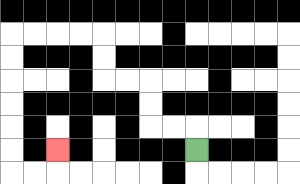{'start': '[8, 6]', 'end': '[2, 6]', 'path_directions': 'U,L,L,U,U,L,L,U,U,L,L,L,L,D,D,D,D,D,D,R,R,U', 'path_coordinates': '[[8, 6], [8, 5], [7, 5], [6, 5], [6, 4], [6, 3], [5, 3], [4, 3], [4, 2], [4, 1], [3, 1], [2, 1], [1, 1], [0, 1], [0, 2], [0, 3], [0, 4], [0, 5], [0, 6], [0, 7], [1, 7], [2, 7], [2, 6]]'}